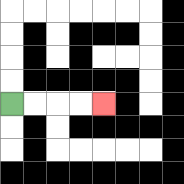{'start': '[0, 4]', 'end': '[4, 4]', 'path_directions': 'R,R,R,R', 'path_coordinates': '[[0, 4], [1, 4], [2, 4], [3, 4], [4, 4]]'}